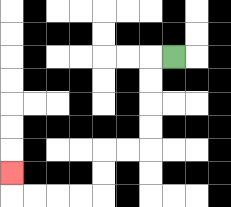{'start': '[7, 2]', 'end': '[0, 7]', 'path_directions': 'L,D,D,D,D,L,L,D,D,L,L,L,L,U', 'path_coordinates': '[[7, 2], [6, 2], [6, 3], [6, 4], [6, 5], [6, 6], [5, 6], [4, 6], [4, 7], [4, 8], [3, 8], [2, 8], [1, 8], [0, 8], [0, 7]]'}